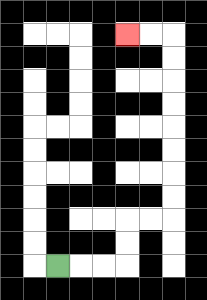{'start': '[2, 11]', 'end': '[5, 1]', 'path_directions': 'R,R,R,U,U,R,R,U,U,U,U,U,U,U,U,L,L', 'path_coordinates': '[[2, 11], [3, 11], [4, 11], [5, 11], [5, 10], [5, 9], [6, 9], [7, 9], [7, 8], [7, 7], [7, 6], [7, 5], [7, 4], [7, 3], [7, 2], [7, 1], [6, 1], [5, 1]]'}